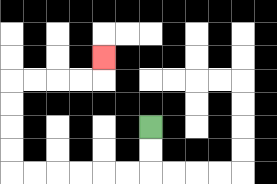{'start': '[6, 5]', 'end': '[4, 2]', 'path_directions': 'D,D,L,L,L,L,L,L,U,U,U,U,R,R,R,R,U', 'path_coordinates': '[[6, 5], [6, 6], [6, 7], [5, 7], [4, 7], [3, 7], [2, 7], [1, 7], [0, 7], [0, 6], [0, 5], [0, 4], [0, 3], [1, 3], [2, 3], [3, 3], [4, 3], [4, 2]]'}